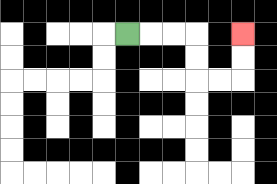{'start': '[5, 1]', 'end': '[10, 1]', 'path_directions': 'R,R,R,D,D,R,R,U,U', 'path_coordinates': '[[5, 1], [6, 1], [7, 1], [8, 1], [8, 2], [8, 3], [9, 3], [10, 3], [10, 2], [10, 1]]'}